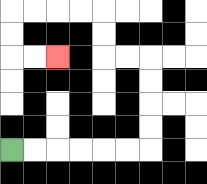{'start': '[0, 6]', 'end': '[2, 2]', 'path_directions': 'R,R,R,R,R,R,U,U,U,U,L,L,U,U,L,L,L,L,D,D,R,R', 'path_coordinates': '[[0, 6], [1, 6], [2, 6], [3, 6], [4, 6], [5, 6], [6, 6], [6, 5], [6, 4], [6, 3], [6, 2], [5, 2], [4, 2], [4, 1], [4, 0], [3, 0], [2, 0], [1, 0], [0, 0], [0, 1], [0, 2], [1, 2], [2, 2]]'}